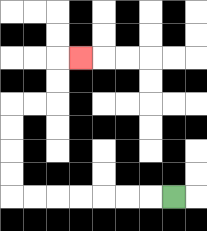{'start': '[7, 8]', 'end': '[3, 2]', 'path_directions': 'L,L,L,L,L,L,L,U,U,U,U,R,R,U,U,R', 'path_coordinates': '[[7, 8], [6, 8], [5, 8], [4, 8], [3, 8], [2, 8], [1, 8], [0, 8], [0, 7], [0, 6], [0, 5], [0, 4], [1, 4], [2, 4], [2, 3], [2, 2], [3, 2]]'}